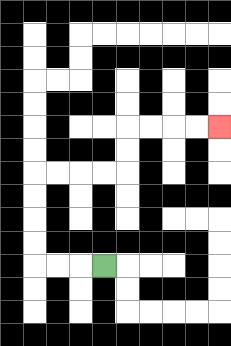{'start': '[4, 11]', 'end': '[9, 5]', 'path_directions': 'L,L,L,U,U,U,U,R,R,R,R,U,U,R,R,R,R', 'path_coordinates': '[[4, 11], [3, 11], [2, 11], [1, 11], [1, 10], [1, 9], [1, 8], [1, 7], [2, 7], [3, 7], [4, 7], [5, 7], [5, 6], [5, 5], [6, 5], [7, 5], [8, 5], [9, 5]]'}